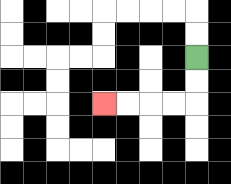{'start': '[8, 2]', 'end': '[4, 4]', 'path_directions': 'D,D,L,L,L,L', 'path_coordinates': '[[8, 2], [8, 3], [8, 4], [7, 4], [6, 4], [5, 4], [4, 4]]'}